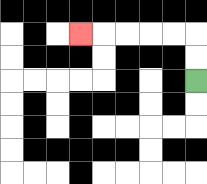{'start': '[8, 3]', 'end': '[3, 1]', 'path_directions': 'U,U,L,L,L,L,L', 'path_coordinates': '[[8, 3], [8, 2], [8, 1], [7, 1], [6, 1], [5, 1], [4, 1], [3, 1]]'}